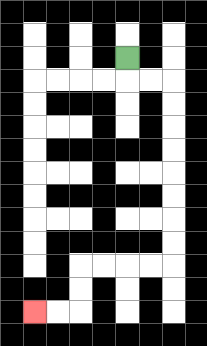{'start': '[5, 2]', 'end': '[1, 13]', 'path_directions': 'D,R,R,D,D,D,D,D,D,D,D,L,L,L,L,D,D,L,L', 'path_coordinates': '[[5, 2], [5, 3], [6, 3], [7, 3], [7, 4], [7, 5], [7, 6], [7, 7], [7, 8], [7, 9], [7, 10], [7, 11], [6, 11], [5, 11], [4, 11], [3, 11], [3, 12], [3, 13], [2, 13], [1, 13]]'}